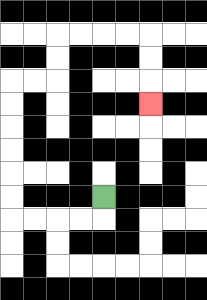{'start': '[4, 8]', 'end': '[6, 4]', 'path_directions': 'D,L,L,L,L,U,U,U,U,U,U,R,R,U,U,R,R,R,R,D,D,D', 'path_coordinates': '[[4, 8], [4, 9], [3, 9], [2, 9], [1, 9], [0, 9], [0, 8], [0, 7], [0, 6], [0, 5], [0, 4], [0, 3], [1, 3], [2, 3], [2, 2], [2, 1], [3, 1], [4, 1], [5, 1], [6, 1], [6, 2], [6, 3], [6, 4]]'}